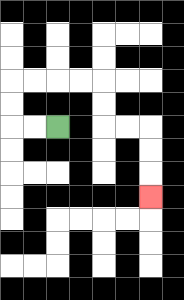{'start': '[2, 5]', 'end': '[6, 8]', 'path_directions': 'L,L,U,U,R,R,R,R,D,D,R,R,D,D,D', 'path_coordinates': '[[2, 5], [1, 5], [0, 5], [0, 4], [0, 3], [1, 3], [2, 3], [3, 3], [4, 3], [4, 4], [4, 5], [5, 5], [6, 5], [6, 6], [6, 7], [6, 8]]'}